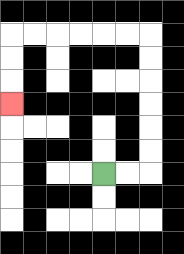{'start': '[4, 7]', 'end': '[0, 4]', 'path_directions': 'R,R,U,U,U,U,U,U,L,L,L,L,L,L,D,D,D', 'path_coordinates': '[[4, 7], [5, 7], [6, 7], [6, 6], [6, 5], [6, 4], [6, 3], [6, 2], [6, 1], [5, 1], [4, 1], [3, 1], [2, 1], [1, 1], [0, 1], [0, 2], [0, 3], [0, 4]]'}